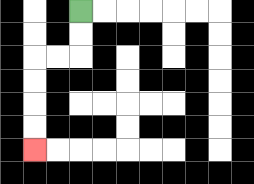{'start': '[3, 0]', 'end': '[1, 6]', 'path_directions': 'D,D,L,L,D,D,D,D', 'path_coordinates': '[[3, 0], [3, 1], [3, 2], [2, 2], [1, 2], [1, 3], [1, 4], [1, 5], [1, 6]]'}